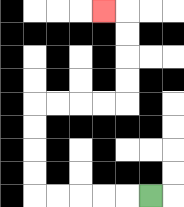{'start': '[6, 8]', 'end': '[4, 0]', 'path_directions': 'L,L,L,L,L,U,U,U,U,R,R,R,R,U,U,U,U,L', 'path_coordinates': '[[6, 8], [5, 8], [4, 8], [3, 8], [2, 8], [1, 8], [1, 7], [1, 6], [1, 5], [1, 4], [2, 4], [3, 4], [4, 4], [5, 4], [5, 3], [5, 2], [5, 1], [5, 0], [4, 0]]'}